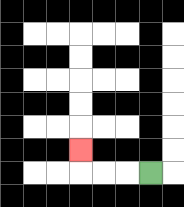{'start': '[6, 7]', 'end': '[3, 6]', 'path_directions': 'L,L,L,U', 'path_coordinates': '[[6, 7], [5, 7], [4, 7], [3, 7], [3, 6]]'}